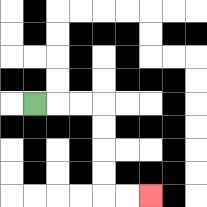{'start': '[1, 4]', 'end': '[6, 8]', 'path_directions': 'R,R,R,D,D,D,D,R,R', 'path_coordinates': '[[1, 4], [2, 4], [3, 4], [4, 4], [4, 5], [4, 6], [4, 7], [4, 8], [5, 8], [6, 8]]'}